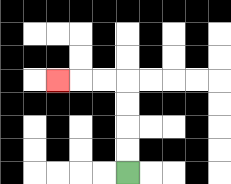{'start': '[5, 7]', 'end': '[2, 3]', 'path_directions': 'U,U,U,U,L,L,L', 'path_coordinates': '[[5, 7], [5, 6], [5, 5], [5, 4], [5, 3], [4, 3], [3, 3], [2, 3]]'}